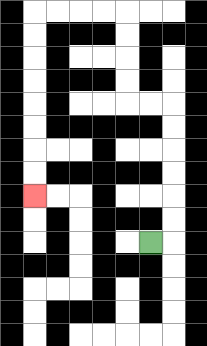{'start': '[6, 10]', 'end': '[1, 8]', 'path_directions': 'R,U,U,U,U,U,U,L,L,U,U,U,U,L,L,L,L,D,D,D,D,D,D,D,D', 'path_coordinates': '[[6, 10], [7, 10], [7, 9], [7, 8], [7, 7], [7, 6], [7, 5], [7, 4], [6, 4], [5, 4], [5, 3], [5, 2], [5, 1], [5, 0], [4, 0], [3, 0], [2, 0], [1, 0], [1, 1], [1, 2], [1, 3], [1, 4], [1, 5], [1, 6], [1, 7], [1, 8]]'}